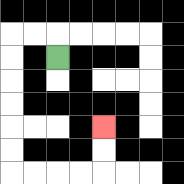{'start': '[2, 2]', 'end': '[4, 5]', 'path_directions': 'U,L,L,D,D,D,D,D,D,R,R,R,R,U,U', 'path_coordinates': '[[2, 2], [2, 1], [1, 1], [0, 1], [0, 2], [0, 3], [0, 4], [0, 5], [0, 6], [0, 7], [1, 7], [2, 7], [3, 7], [4, 7], [4, 6], [4, 5]]'}